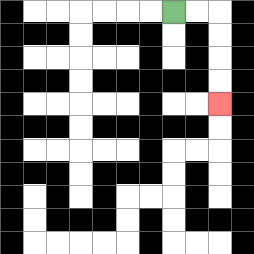{'start': '[7, 0]', 'end': '[9, 4]', 'path_directions': 'R,R,D,D,D,D', 'path_coordinates': '[[7, 0], [8, 0], [9, 0], [9, 1], [9, 2], [9, 3], [9, 4]]'}